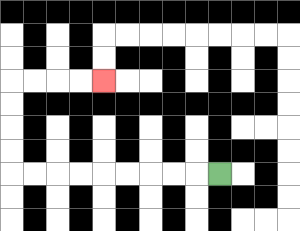{'start': '[9, 7]', 'end': '[4, 3]', 'path_directions': 'L,L,L,L,L,L,L,L,L,U,U,U,U,R,R,R,R', 'path_coordinates': '[[9, 7], [8, 7], [7, 7], [6, 7], [5, 7], [4, 7], [3, 7], [2, 7], [1, 7], [0, 7], [0, 6], [0, 5], [0, 4], [0, 3], [1, 3], [2, 3], [3, 3], [4, 3]]'}